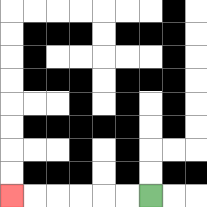{'start': '[6, 8]', 'end': '[0, 8]', 'path_directions': 'L,L,L,L,L,L', 'path_coordinates': '[[6, 8], [5, 8], [4, 8], [3, 8], [2, 8], [1, 8], [0, 8]]'}